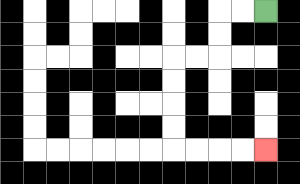{'start': '[11, 0]', 'end': '[11, 6]', 'path_directions': 'L,L,D,D,L,L,D,D,D,D,R,R,R,R', 'path_coordinates': '[[11, 0], [10, 0], [9, 0], [9, 1], [9, 2], [8, 2], [7, 2], [7, 3], [7, 4], [7, 5], [7, 6], [8, 6], [9, 6], [10, 6], [11, 6]]'}